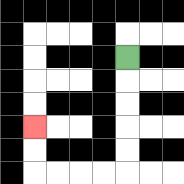{'start': '[5, 2]', 'end': '[1, 5]', 'path_directions': 'D,D,D,D,D,L,L,L,L,U,U', 'path_coordinates': '[[5, 2], [5, 3], [5, 4], [5, 5], [5, 6], [5, 7], [4, 7], [3, 7], [2, 7], [1, 7], [1, 6], [1, 5]]'}